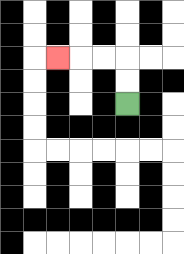{'start': '[5, 4]', 'end': '[2, 2]', 'path_directions': 'U,U,L,L,L', 'path_coordinates': '[[5, 4], [5, 3], [5, 2], [4, 2], [3, 2], [2, 2]]'}